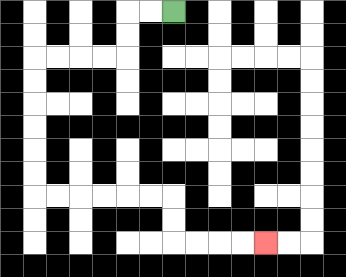{'start': '[7, 0]', 'end': '[11, 10]', 'path_directions': 'L,L,D,D,L,L,L,L,D,D,D,D,D,D,R,R,R,R,R,R,D,D,R,R,R,R', 'path_coordinates': '[[7, 0], [6, 0], [5, 0], [5, 1], [5, 2], [4, 2], [3, 2], [2, 2], [1, 2], [1, 3], [1, 4], [1, 5], [1, 6], [1, 7], [1, 8], [2, 8], [3, 8], [4, 8], [5, 8], [6, 8], [7, 8], [7, 9], [7, 10], [8, 10], [9, 10], [10, 10], [11, 10]]'}